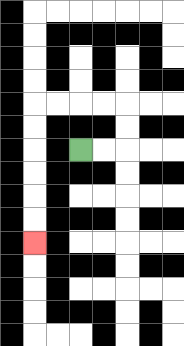{'start': '[3, 6]', 'end': '[1, 10]', 'path_directions': 'R,R,U,U,L,L,L,L,D,D,D,D,D,D', 'path_coordinates': '[[3, 6], [4, 6], [5, 6], [5, 5], [5, 4], [4, 4], [3, 4], [2, 4], [1, 4], [1, 5], [1, 6], [1, 7], [1, 8], [1, 9], [1, 10]]'}